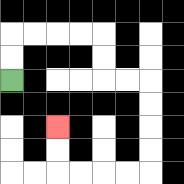{'start': '[0, 3]', 'end': '[2, 5]', 'path_directions': 'U,U,R,R,R,R,D,D,R,R,D,D,D,D,L,L,L,L,U,U', 'path_coordinates': '[[0, 3], [0, 2], [0, 1], [1, 1], [2, 1], [3, 1], [4, 1], [4, 2], [4, 3], [5, 3], [6, 3], [6, 4], [6, 5], [6, 6], [6, 7], [5, 7], [4, 7], [3, 7], [2, 7], [2, 6], [2, 5]]'}